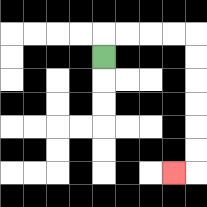{'start': '[4, 2]', 'end': '[7, 7]', 'path_directions': 'U,R,R,R,R,D,D,D,D,D,D,L', 'path_coordinates': '[[4, 2], [4, 1], [5, 1], [6, 1], [7, 1], [8, 1], [8, 2], [8, 3], [8, 4], [8, 5], [8, 6], [8, 7], [7, 7]]'}